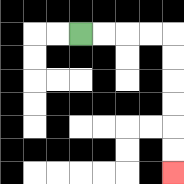{'start': '[3, 1]', 'end': '[7, 7]', 'path_directions': 'R,R,R,R,D,D,D,D,D,D', 'path_coordinates': '[[3, 1], [4, 1], [5, 1], [6, 1], [7, 1], [7, 2], [7, 3], [7, 4], [7, 5], [7, 6], [7, 7]]'}